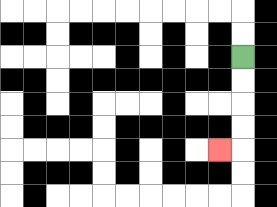{'start': '[10, 2]', 'end': '[9, 6]', 'path_directions': 'D,D,D,D,L', 'path_coordinates': '[[10, 2], [10, 3], [10, 4], [10, 5], [10, 6], [9, 6]]'}